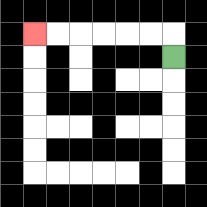{'start': '[7, 2]', 'end': '[1, 1]', 'path_directions': 'U,L,L,L,L,L,L', 'path_coordinates': '[[7, 2], [7, 1], [6, 1], [5, 1], [4, 1], [3, 1], [2, 1], [1, 1]]'}